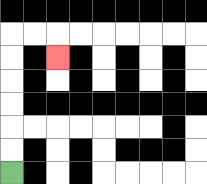{'start': '[0, 7]', 'end': '[2, 2]', 'path_directions': 'U,U,U,U,U,U,R,R,D', 'path_coordinates': '[[0, 7], [0, 6], [0, 5], [0, 4], [0, 3], [0, 2], [0, 1], [1, 1], [2, 1], [2, 2]]'}